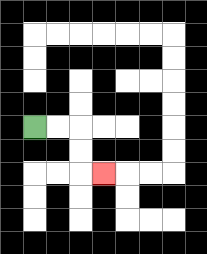{'start': '[1, 5]', 'end': '[4, 7]', 'path_directions': 'R,R,D,D,R', 'path_coordinates': '[[1, 5], [2, 5], [3, 5], [3, 6], [3, 7], [4, 7]]'}